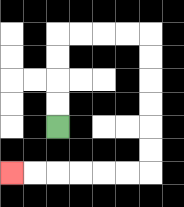{'start': '[2, 5]', 'end': '[0, 7]', 'path_directions': 'U,U,U,U,R,R,R,R,D,D,D,D,D,D,L,L,L,L,L,L', 'path_coordinates': '[[2, 5], [2, 4], [2, 3], [2, 2], [2, 1], [3, 1], [4, 1], [5, 1], [6, 1], [6, 2], [6, 3], [6, 4], [6, 5], [6, 6], [6, 7], [5, 7], [4, 7], [3, 7], [2, 7], [1, 7], [0, 7]]'}